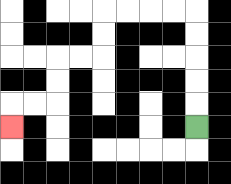{'start': '[8, 5]', 'end': '[0, 5]', 'path_directions': 'U,U,U,U,U,L,L,L,L,D,D,L,L,D,D,L,L,D', 'path_coordinates': '[[8, 5], [8, 4], [8, 3], [8, 2], [8, 1], [8, 0], [7, 0], [6, 0], [5, 0], [4, 0], [4, 1], [4, 2], [3, 2], [2, 2], [2, 3], [2, 4], [1, 4], [0, 4], [0, 5]]'}